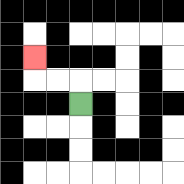{'start': '[3, 4]', 'end': '[1, 2]', 'path_directions': 'U,L,L,U', 'path_coordinates': '[[3, 4], [3, 3], [2, 3], [1, 3], [1, 2]]'}